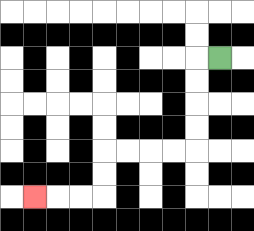{'start': '[9, 2]', 'end': '[1, 8]', 'path_directions': 'L,D,D,D,D,L,L,L,L,D,D,L,L,L', 'path_coordinates': '[[9, 2], [8, 2], [8, 3], [8, 4], [8, 5], [8, 6], [7, 6], [6, 6], [5, 6], [4, 6], [4, 7], [4, 8], [3, 8], [2, 8], [1, 8]]'}